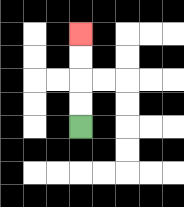{'start': '[3, 5]', 'end': '[3, 1]', 'path_directions': 'U,U,U,U', 'path_coordinates': '[[3, 5], [3, 4], [3, 3], [3, 2], [3, 1]]'}